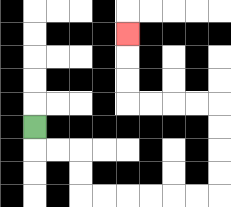{'start': '[1, 5]', 'end': '[5, 1]', 'path_directions': 'D,R,R,D,D,R,R,R,R,R,R,U,U,U,U,L,L,L,L,U,U,U', 'path_coordinates': '[[1, 5], [1, 6], [2, 6], [3, 6], [3, 7], [3, 8], [4, 8], [5, 8], [6, 8], [7, 8], [8, 8], [9, 8], [9, 7], [9, 6], [9, 5], [9, 4], [8, 4], [7, 4], [6, 4], [5, 4], [5, 3], [5, 2], [5, 1]]'}